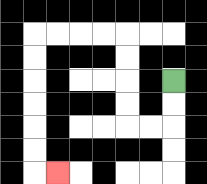{'start': '[7, 3]', 'end': '[2, 7]', 'path_directions': 'D,D,L,L,U,U,U,U,L,L,L,L,D,D,D,D,D,D,R', 'path_coordinates': '[[7, 3], [7, 4], [7, 5], [6, 5], [5, 5], [5, 4], [5, 3], [5, 2], [5, 1], [4, 1], [3, 1], [2, 1], [1, 1], [1, 2], [1, 3], [1, 4], [1, 5], [1, 6], [1, 7], [2, 7]]'}